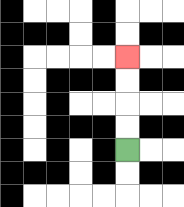{'start': '[5, 6]', 'end': '[5, 2]', 'path_directions': 'U,U,U,U', 'path_coordinates': '[[5, 6], [5, 5], [5, 4], [5, 3], [5, 2]]'}